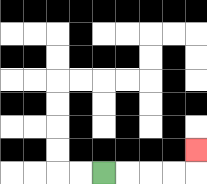{'start': '[4, 7]', 'end': '[8, 6]', 'path_directions': 'R,R,R,R,U', 'path_coordinates': '[[4, 7], [5, 7], [6, 7], [7, 7], [8, 7], [8, 6]]'}